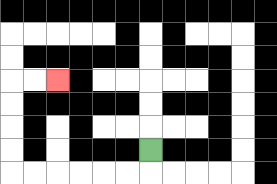{'start': '[6, 6]', 'end': '[2, 3]', 'path_directions': 'D,L,L,L,L,L,L,U,U,U,U,R,R', 'path_coordinates': '[[6, 6], [6, 7], [5, 7], [4, 7], [3, 7], [2, 7], [1, 7], [0, 7], [0, 6], [0, 5], [0, 4], [0, 3], [1, 3], [2, 3]]'}